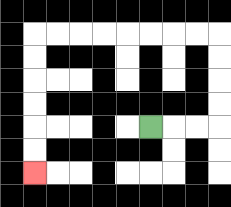{'start': '[6, 5]', 'end': '[1, 7]', 'path_directions': 'R,R,R,U,U,U,U,L,L,L,L,L,L,L,L,D,D,D,D,D,D', 'path_coordinates': '[[6, 5], [7, 5], [8, 5], [9, 5], [9, 4], [9, 3], [9, 2], [9, 1], [8, 1], [7, 1], [6, 1], [5, 1], [4, 1], [3, 1], [2, 1], [1, 1], [1, 2], [1, 3], [1, 4], [1, 5], [1, 6], [1, 7]]'}